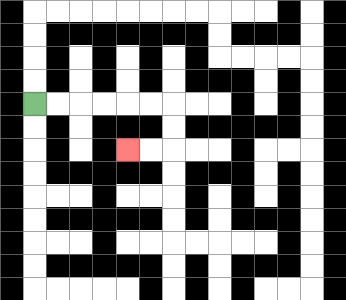{'start': '[1, 4]', 'end': '[5, 6]', 'path_directions': 'R,R,R,R,R,R,D,D,L,L', 'path_coordinates': '[[1, 4], [2, 4], [3, 4], [4, 4], [5, 4], [6, 4], [7, 4], [7, 5], [7, 6], [6, 6], [5, 6]]'}